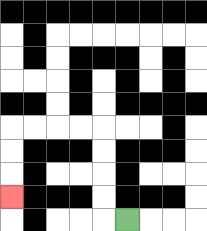{'start': '[5, 9]', 'end': '[0, 8]', 'path_directions': 'L,U,U,U,U,L,L,L,L,D,D,D', 'path_coordinates': '[[5, 9], [4, 9], [4, 8], [4, 7], [4, 6], [4, 5], [3, 5], [2, 5], [1, 5], [0, 5], [0, 6], [0, 7], [0, 8]]'}